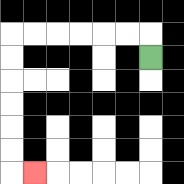{'start': '[6, 2]', 'end': '[1, 7]', 'path_directions': 'U,L,L,L,L,L,L,D,D,D,D,D,D,R', 'path_coordinates': '[[6, 2], [6, 1], [5, 1], [4, 1], [3, 1], [2, 1], [1, 1], [0, 1], [0, 2], [0, 3], [0, 4], [0, 5], [0, 6], [0, 7], [1, 7]]'}